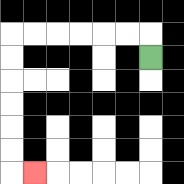{'start': '[6, 2]', 'end': '[1, 7]', 'path_directions': 'U,L,L,L,L,L,L,D,D,D,D,D,D,R', 'path_coordinates': '[[6, 2], [6, 1], [5, 1], [4, 1], [3, 1], [2, 1], [1, 1], [0, 1], [0, 2], [0, 3], [0, 4], [0, 5], [0, 6], [0, 7], [1, 7]]'}